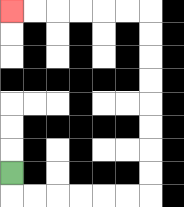{'start': '[0, 7]', 'end': '[0, 0]', 'path_directions': 'D,R,R,R,R,R,R,U,U,U,U,U,U,U,U,L,L,L,L,L,L', 'path_coordinates': '[[0, 7], [0, 8], [1, 8], [2, 8], [3, 8], [4, 8], [5, 8], [6, 8], [6, 7], [6, 6], [6, 5], [6, 4], [6, 3], [6, 2], [6, 1], [6, 0], [5, 0], [4, 0], [3, 0], [2, 0], [1, 0], [0, 0]]'}